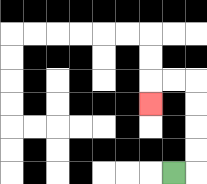{'start': '[7, 7]', 'end': '[6, 4]', 'path_directions': 'R,U,U,U,U,L,L,D', 'path_coordinates': '[[7, 7], [8, 7], [8, 6], [8, 5], [8, 4], [8, 3], [7, 3], [6, 3], [6, 4]]'}